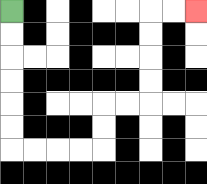{'start': '[0, 0]', 'end': '[8, 0]', 'path_directions': 'D,D,D,D,D,D,R,R,R,R,U,U,R,R,U,U,U,U,R,R', 'path_coordinates': '[[0, 0], [0, 1], [0, 2], [0, 3], [0, 4], [0, 5], [0, 6], [1, 6], [2, 6], [3, 6], [4, 6], [4, 5], [4, 4], [5, 4], [6, 4], [6, 3], [6, 2], [6, 1], [6, 0], [7, 0], [8, 0]]'}